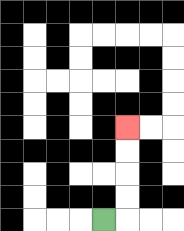{'start': '[4, 9]', 'end': '[5, 5]', 'path_directions': 'R,U,U,U,U', 'path_coordinates': '[[4, 9], [5, 9], [5, 8], [5, 7], [5, 6], [5, 5]]'}